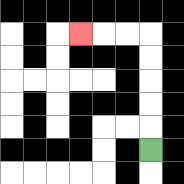{'start': '[6, 6]', 'end': '[3, 1]', 'path_directions': 'U,U,U,U,U,L,L,L', 'path_coordinates': '[[6, 6], [6, 5], [6, 4], [6, 3], [6, 2], [6, 1], [5, 1], [4, 1], [3, 1]]'}